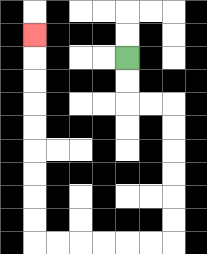{'start': '[5, 2]', 'end': '[1, 1]', 'path_directions': 'D,D,R,R,D,D,D,D,D,D,L,L,L,L,L,L,U,U,U,U,U,U,U,U,U', 'path_coordinates': '[[5, 2], [5, 3], [5, 4], [6, 4], [7, 4], [7, 5], [7, 6], [7, 7], [7, 8], [7, 9], [7, 10], [6, 10], [5, 10], [4, 10], [3, 10], [2, 10], [1, 10], [1, 9], [1, 8], [1, 7], [1, 6], [1, 5], [1, 4], [1, 3], [1, 2], [1, 1]]'}